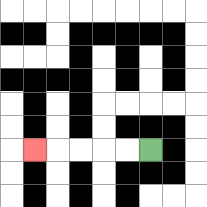{'start': '[6, 6]', 'end': '[1, 6]', 'path_directions': 'L,L,L,L,L', 'path_coordinates': '[[6, 6], [5, 6], [4, 6], [3, 6], [2, 6], [1, 6]]'}